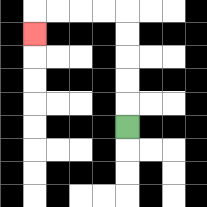{'start': '[5, 5]', 'end': '[1, 1]', 'path_directions': 'U,U,U,U,U,L,L,L,L,D', 'path_coordinates': '[[5, 5], [5, 4], [5, 3], [5, 2], [5, 1], [5, 0], [4, 0], [3, 0], [2, 0], [1, 0], [1, 1]]'}